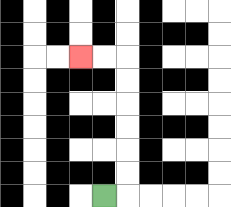{'start': '[4, 8]', 'end': '[3, 2]', 'path_directions': 'R,U,U,U,U,U,U,L,L', 'path_coordinates': '[[4, 8], [5, 8], [5, 7], [5, 6], [5, 5], [5, 4], [5, 3], [5, 2], [4, 2], [3, 2]]'}